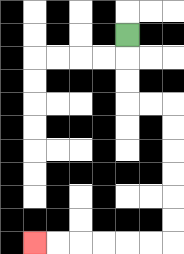{'start': '[5, 1]', 'end': '[1, 10]', 'path_directions': 'D,D,D,R,R,D,D,D,D,D,D,L,L,L,L,L,L', 'path_coordinates': '[[5, 1], [5, 2], [5, 3], [5, 4], [6, 4], [7, 4], [7, 5], [7, 6], [7, 7], [7, 8], [7, 9], [7, 10], [6, 10], [5, 10], [4, 10], [3, 10], [2, 10], [1, 10]]'}